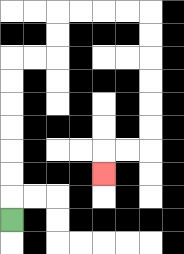{'start': '[0, 9]', 'end': '[4, 7]', 'path_directions': 'U,U,U,U,U,U,U,R,R,U,U,R,R,R,R,D,D,D,D,D,D,L,L,D', 'path_coordinates': '[[0, 9], [0, 8], [0, 7], [0, 6], [0, 5], [0, 4], [0, 3], [0, 2], [1, 2], [2, 2], [2, 1], [2, 0], [3, 0], [4, 0], [5, 0], [6, 0], [6, 1], [6, 2], [6, 3], [6, 4], [6, 5], [6, 6], [5, 6], [4, 6], [4, 7]]'}